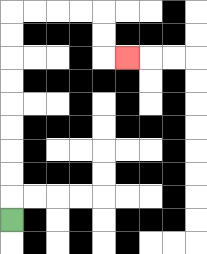{'start': '[0, 9]', 'end': '[5, 2]', 'path_directions': 'U,U,U,U,U,U,U,U,U,R,R,R,R,D,D,R', 'path_coordinates': '[[0, 9], [0, 8], [0, 7], [0, 6], [0, 5], [0, 4], [0, 3], [0, 2], [0, 1], [0, 0], [1, 0], [2, 0], [3, 0], [4, 0], [4, 1], [4, 2], [5, 2]]'}